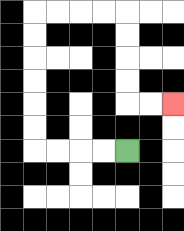{'start': '[5, 6]', 'end': '[7, 4]', 'path_directions': 'L,L,L,L,U,U,U,U,U,U,R,R,R,R,D,D,D,D,R,R', 'path_coordinates': '[[5, 6], [4, 6], [3, 6], [2, 6], [1, 6], [1, 5], [1, 4], [1, 3], [1, 2], [1, 1], [1, 0], [2, 0], [3, 0], [4, 0], [5, 0], [5, 1], [5, 2], [5, 3], [5, 4], [6, 4], [7, 4]]'}